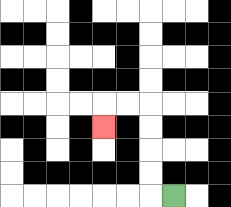{'start': '[7, 8]', 'end': '[4, 5]', 'path_directions': 'L,U,U,U,U,L,L,D', 'path_coordinates': '[[7, 8], [6, 8], [6, 7], [6, 6], [6, 5], [6, 4], [5, 4], [4, 4], [4, 5]]'}